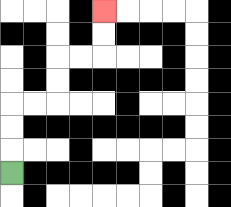{'start': '[0, 7]', 'end': '[4, 0]', 'path_directions': 'U,U,U,R,R,U,U,R,R,U,U', 'path_coordinates': '[[0, 7], [0, 6], [0, 5], [0, 4], [1, 4], [2, 4], [2, 3], [2, 2], [3, 2], [4, 2], [4, 1], [4, 0]]'}